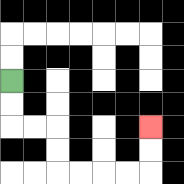{'start': '[0, 3]', 'end': '[6, 5]', 'path_directions': 'D,D,R,R,D,D,R,R,R,R,U,U', 'path_coordinates': '[[0, 3], [0, 4], [0, 5], [1, 5], [2, 5], [2, 6], [2, 7], [3, 7], [4, 7], [5, 7], [6, 7], [6, 6], [6, 5]]'}